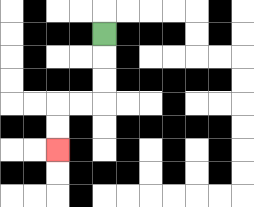{'start': '[4, 1]', 'end': '[2, 6]', 'path_directions': 'D,D,D,L,L,D,D', 'path_coordinates': '[[4, 1], [4, 2], [4, 3], [4, 4], [3, 4], [2, 4], [2, 5], [2, 6]]'}